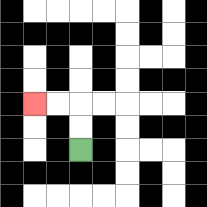{'start': '[3, 6]', 'end': '[1, 4]', 'path_directions': 'U,U,L,L', 'path_coordinates': '[[3, 6], [3, 5], [3, 4], [2, 4], [1, 4]]'}